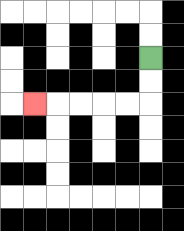{'start': '[6, 2]', 'end': '[1, 4]', 'path_directions': 'D,D,L,L,L,L,L', 'path_coordinates': '[[6, 2], [6, 3], [6, 4], [5, 4], [4, 4], [3, 4], [2, 4], [1, 4]]'}